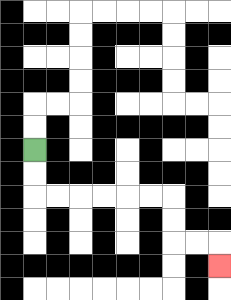{'start': '[1, 6]', 'end': '[9, 11]', 'path_directions': 'D,D,R,R,R,R,R,R,D,D,R,R,D', 'path_coordinates': '[[1, 6], [1, 7], [1, 8], [2, 8], [3, 8], [4, 8], [5, 8], [6, 8], [7, 8], [7, 9], [7, 10], [8, 10], [9, 10], [9, 11]]'}